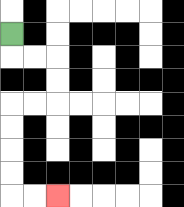{'start': '[0, 1]', 'end': '[2, 8]', 'path_directions': 'D,R,R,D,D,L,L,D,D,D,D,R,R', 'path_coordinates': '[[0, 1], [0, 2], [1, 2], [2, 2], [2, 3], [2, 4], [1, 4], [0, 4], [0, 5], [0, 6], [0, 7], [0, 8], [1, 8], [2, 8]]'}